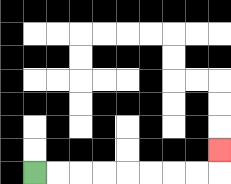{'start': '[1, 7]', 'end': '[9, 6]', 'path_directions': 'R,R,R,R,R,R,R,R,U', 'path_coordinates': '[[1, 7], [2, 7], [3, 7], [4, 7], [5, 7], [6, 7], [7, 7], [8, 7], [9, 7], [9, 6]]'}